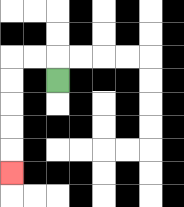{'start': '[2, 3]', 'end': '[0, 7]', 'path_directions': 'U,L,L,D,D,D,D,D', 'path_coordinates': '[[2, 3], [2, 2], [1, 2], [0, 2], [0, 3], [0, 4], [0, 5], [0, 6], [0, 7]]'}